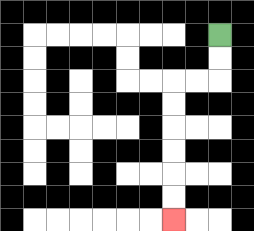{'start': '[9, 1]', 'end': '[7, 9]', 'path_directions': 'D,D,L,L,D,D,D,D,D,D', 'path_coordinates': '[[9, 1], [9, 2], [9, 3], [8, 3], [7, 3], [7, 4], [7, 5], [7, 6], [7, 7], [7, 8], [7, 9]]'}